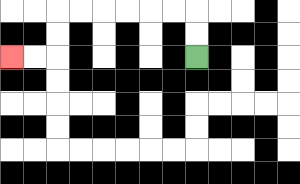{'start': '[8, 2]', 'end': '[0, 2]', 'path_directions': 'U,U,L,L,L,L,L,L,D,D,L,L', 'path_coordinates': '[[8, 2], [8, 1], [8, 0], [7, 0], [6, 0], [5, 0], [4, 0], [3, 0], [2, 0], [2, 1], [2, 2], [1, 2], [0, 2]]'}